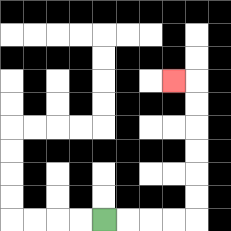{'start': '[4, 9]', 'end': '[7, 3]', 'path_directions': 'R,R,R,R,U,U,U,U,U,U,L', 'path_coordinates': '[[4, 9], [5, 9], [6, 9], [7, 9], [8, 9], [8, 8], [8, 7], [8, 6], [8, 5], [8, 4], [8, 3], [7, 3]]'}